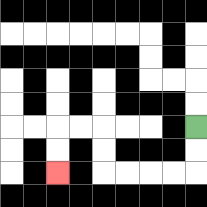{'start': '[8, 5]', 'end': '[2, 7]', 'path_directions': 'D,D,L,L,L,L,U,U,L,L,D,D', 'path_coordinates': '[[8, 5], [8, 6], [8, 7], [7, 7], [6, 7], [5, 7], [4, 7], [4, 6], [4, 5], [3, 5], [2, 5], [2, 6], [2, 7]]'}